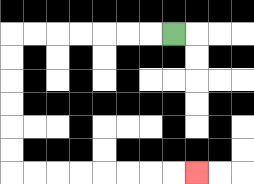{'start': '[7, 1]', 'end': '[8, 7]', 'path_directions': 'L,L,L,L,L,L,L,D,D,D,D,D,D,R,R,R,R,R,R,R,R', 'path_coordinates': '[[7, 1], [6, 1], [5, 1], [4, 1], [3, 1], [2, 1], [1, 1], [0, 1], [0, 2], [0, 3], [0, 4], [0, 5], [0, 6], [0, 7], [1, 7], [2, 7], [3, 7], [4, 7], [5, 7], [6, 7], [7, 7], [8, 7]]'}